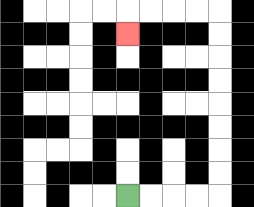{'start': '[5, 8]', 'end': '[5, 1]', 'path_directions': 'R,R,R,R,U,U,U,U,U,U,U,U,L,L,L,L,D', 'path_coordinates': '[[5, 8], [6, 8], [7, 8], [8, 8], [9, 8], [9, 7], [9, 6], [9, 5], [9, 4], [9, 3], [9, 2], [9, 1], [9, 0], [8, 0], [7, 0], [6, 0], [5, 0], [5, 1]]'}